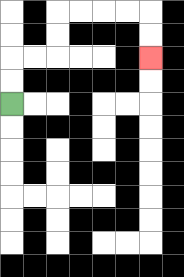{'start': '[0, 4]', 'end': '[6, 2]', 'path_directions': 'U,U,R,R,U,U,R,R,R,R,D,D', 'path_coordinates': '[[0, 4], [0, 3], [0, 2], [1, 2], [2, 2], [2, 1], [2, 0], [3, 0], [4, 0], [5, 0], [6, 0], [6, 1], [6, 2]]'}